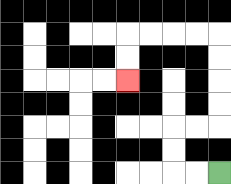{'start': '[9, 7]', 'end': '[5, 3]', 'path_directions': 'L,L,U,U,R,R,U,U,U,U,L,L,L,L,D,D', 'path_coordinates': '[[9, 7], [8, 7], [7, 7], [7, 6], [7, 5], [8, 5], [9, 5], [9, 4], [9, 3], [9, 2], [9, 1], [8, 1], [7, 1], [6, 1], [5, 1], [5, 2], [5, 3]]'}